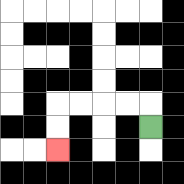{'start': '[6, 5]', 'end': '[2, 6]', 'path_directions': 'U,L,L,L,L,D,D', 'path_coordinates': '[[6, 5], [6, 4], [5, 4], [4, 4], [3, 4], [2, 4], [2, 5], [2, 6]]'}